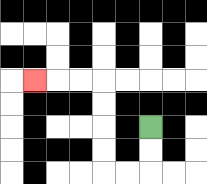{'start': '[6, 5]', 'end': '[1, 3]', 'path_directions': 'D,D,L,L,U,U,U,U,L,L,L', 'path_coordinates': '[[6, 5], [6, 6], [6, 7], [5, 7], [4, 7], [4, 6], [4, 5], [4, 4], [4, 3], [3, 3], [2, 3], [1, 3]]'}